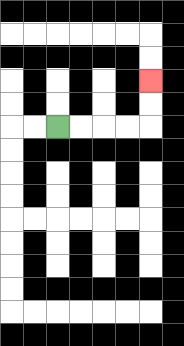{'start': '[2, 5]', 'end': '[6, 3]', 'path_directions': 'R,R,R,R,U,U', 'path_coordinates': '[[2, 5], [3, 5], [4, 5], [5, 5], [6, 5], [6, 4], [6, 3]]'}